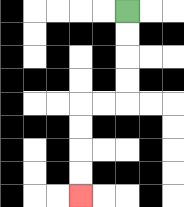{'start': '[5, 0]', 'end': '[3, 8]', 'path_directions': 'D,D,D,D,L,L,D,D,D,D', 'path_coordinates': '[[5, 0], [5, 1], [5, 2], [5, 3], [5, 4], [4, 4], [3, 4], [3, 5], [3, 6], [3, 7], [3, 8]]'}